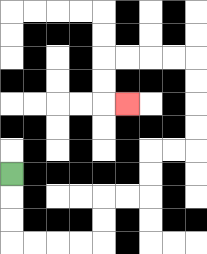{'start': '[0, 7]', 'end': '[5, 4]', 'path_directions': 'D,D,D,R,R,R,R,U,U,R,R,U,U,R,R,U,U,U,U,L,L,L,L,D,D,R', 'path_coordinates': '[[0, 7], [0, 8], [0, 9], [0, 10], [1, 10], [2, 10], [3, 10], [4, 10], [4, 9], [4, 8], [5, 8], [6, 8], [6, 7], [6, 6], [7, 6], [8, 6], [8, 5], [8, 4], [8, 3], [8, 2], [7, 2], [6, 2], [5, 2], [4, 2], [4, 3], [4, 4], [5, 4]]'}